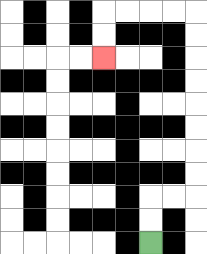{'start': '[6, 10]', 'end': '[4, 2]', 'path_directions': 'U,U,R,R,U,U,U,U,U,U,U,U,L,L,L,L,D,D', 'path_coordinates': '[[6, 10], [6, 9], [6, 8], [7, 8], [8, 8], [8, 7], [8, 6], [8, 5], [8, 4], [8, 3], [8, 2], [8, 1], [8, 0], [7, 0], [6, 0], [5, 0], [4, 0], [4, 1], [4, 2]]'}